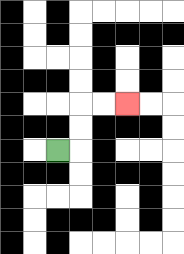{'start': '[2, 6]', 'end': '[5, 4]', 'path_directions': 'R,U,U,R,R', 'path_coordinates': '[[2, 6], [3, 6], [3, 5], [3, 4], [4, 4], [5, 4]]'}